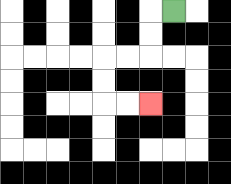{'start': '[7, 0]', 'end': '[6, 4]', 'path_directions': 'L,D,D,L,L,D,D,R,R', 'path_coordinates': '[[7, 0], [6, 0], [6, 1], [6, 2], [5, 2], [4, 2], [4, 3], [4, 4], [5, 4], [6, 4]]'}